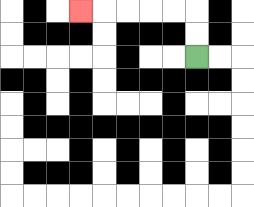{'start': '[8, 2]', 'end': '[3, 0]', 'path_directions': 'U,U,L,L,L,L,L', 'path_coordinates': '[[8, 2], [8, 1], [8, 0], [7, 0], [6, 0], [5, 0], [4, 0], [3, 0]]'}